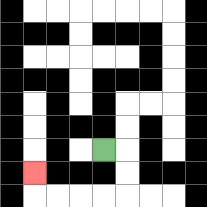{'start': '[4, 6]', 'end': '[1, 7]', 'path_directions': 'R,D,D,L,L,L,L,U', 'path_coordinates': '[[4, 6], [5, 6], [5, 7], [5, 8], [4, 8], [3, 8], [2, 8], [1, 8], [1, 7]]'}